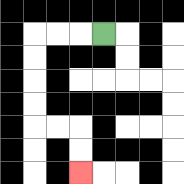{'start': '[4, 1]', 'end': '[3, 7]', 'path_directions': 'L,L,L,D,D,D,D,R,R,D,D', 'path_coordinates': '[[4, 1], [3, 1], [2, 1], [1, 1], [1, 2], [1, 3], [1, 4], [1, 5], [2, 5], [3, 5], [3, 6], [3, 7]]'}